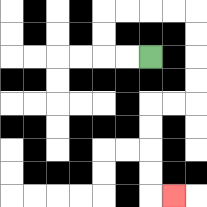{'start': '[6, 2]', 'end': '[7, 8]', 'path_directions': 'L,L,U,U,R,R,R,R,D,D,D,D,L,L,D,D,D,D,R', 'path_coordinates': '[[6, 2], [5, 2], [4, 2], [4, 1], [4, 0], [5, 0], [6, 0], [7, 0], [8, 0], [8, 1], [8, 2], [8, 3], [8, 4], [7, 4], [6, 4], [6, 5], [6, 6], [6, 7], [6, 8], [7, 8]]'}